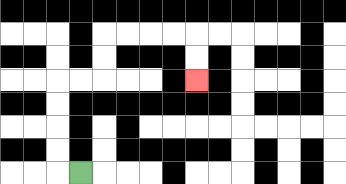{'start': '[3, 7]', 'end': '[8, 3]', 'path_directions': 'L,U,U,U,U,R,R,U,U,R,R,R,R,D,D', 'path_coordinates': '[[3, 7], [2, 7], [2, 6], [2, 5], [2, 4], [2, 3], [3, 3], [4, 3], [4, 2], [4, 1], [5, 1], [6, 1], [7, 1], [8, 1], [8, 2], [8, 3]]'}